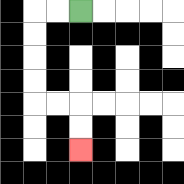{'start': '[3, 0]', 'end': '[3, 6]', 'path_directions': 'L,L,D,D,D,D,R,R,D,D', 'path_coordinates': '[[3, 0], [2, 0], [1, 0], [1, 1], [1, 2], [1, 3], [1, 4], [2, 4], [3, 4], [3, 5], [3, 6]]'}